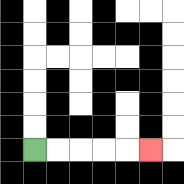{'start': '[1, 6]', 'end': '[6, 6]', 'path_directions': 'R,R,R,R,R', 'path_coordinates': '[[1, 6], [2, 6], [3, 6], [4, 6], [5, 6], [6, 6]]'}